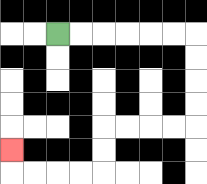{'start': '[2, 1]', 'end': '[0, 6]', 'path_directions': 'R,R,R,R,R,R,D,D,D,D,L,L,L,L,D,D,L,L,L,L,U', 'path_coordinates': '[[2, 1], [3, 1], [4, 1], [5, 1], [6, 1], [7, 1], [8, 1], [8, 2], [8, 3], [8, 4], [8, 5], [7, 5], [6, 5], [5, 5], [4, 5], [4, 6], [4, 7], [3, 7], [2, 7], [1, 7], [0, 7], [0, 6]]'}